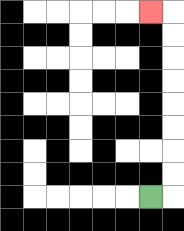{'start': '[6, 8]', 'end': '[6, 0]', 'path_directions': 'R,U,U,U,U,U,U,U,U,L', 'path_coordinates': '[[6, 8], [7, 8], [7, 7], [7, 6], [7, 5], [7, 4], [7, 3], [7, 2], [7, 1], [7, 0], [6, 0]]'}